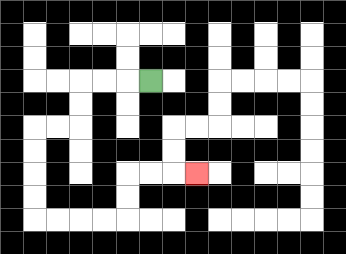{'start': '[6, 3]', 'end': '[8, 7]', 'path_directions': 'L,L,L,D,D,L,L,D,D,D,D,R,R,R,R,U,U,R,R,R', 'path_coordinates': '[[6, 3], [5, 3], [4, 3], [3, 3], [3, 4], [3, 5], [2, 5], [1, 5], [1, 6], [1, 7], [1, 8], [1, 9], [2, 9], [3, 9], [4, 9], [5, 9], [5, 8], [5, 7], [6, 7], [7, 7], [8, 7]]'}